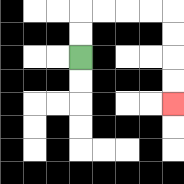{'start': '[3, 2]', 'end': '[7, 4]', 'path_directions': 'U,U,R,R,R,R,D,D,D,D', 'path_coordinates': '[[3, 2], [3, 1], [3, 0], [4, 0], [5, 0], [6, 0], [7, 0], [7, 1], [7, 2], [7, 3], [7, 4]]'}